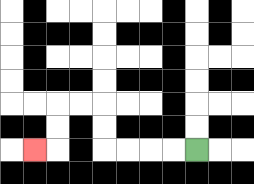{'start': '[8, 6]', 'end': '[1, 6]', 'path_directions': 'L,L,L,L,U,U,L,L,D,D,L', 'path_coordinates': '[[8, 6], [7, 6], [6, 6], [5, 6], [4, 6], [4, 5], [4, 4], [3, 4], [2, 4], [2, 5], [2, 6], [1, 6]]'}